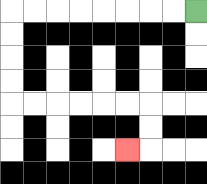{'start': '[8, 0]', 'end': '[5, 6]', 'path_directions': 'L,L,L,L,L,L,L,L,D,D,D,D,R,R,R,R,R,R,D,D,L', 'path_coordinates': '[[8, 0], [7, 0], [6, 0], [5, 0], [4, 0], [3, 0], [2, 0], [1, 0], [0, 0], [0, 1], [0, 2], [0, 3], [0, 4], [1, 4], [2, 4], [3, 4], [4, 4], [5, 4], [6, 4], [6, 5], [6, 6], [5, 6]]'}